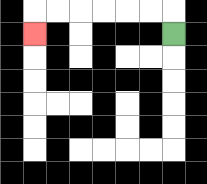{'start': '[7, 1]', 'end': '[1, 1]', 'path_directions': 'U,L,L,L,L,L,L,D', 'path_coordinates': '[[7, 1], [7, 0], [6, 0], [5, 0], [4, 0], [3, 0], [2, 0], [1, 0], [1, 1]]'}